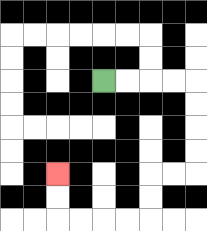{'start': '[4, 3]', 'end': '[2, 7]', 'path_directions': 'R,R,R,R,D,D,D,D,L,L,D,D,L,L,L,L,U,U', 'path_coordinates': '[[4, 3], [5, 3], [6, 3], [7, 3], [8, 3], [8, 4], [8, 5], [8, 6], [8, 7], [7, 7], [6, 7], [6, 8], [6, 9], [5, 9], [4, 9], [3, 9], [2, 9], [2, 8], [2, 7]]'}